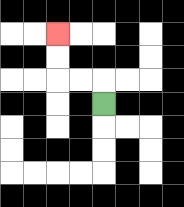{'start': '[4, 4]', 'end': '[2, 1]', 'path_directions': 'U,L,L,U,U', 'path_coordinates': '[[4, 4], [4, 3], [3, 3], [2, 3], [2, 2], [2, 1]]'}